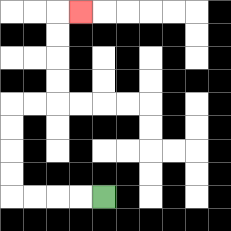{'start': '[4, 8]', 'end': '[3, 0]', 'path_directions': 'L,L,L,L,U,U,U,U,R,R,U,U,U,U,R', 'path_coordinates': '[[4, 8], [3, 8], [2, 8], [1, 8], [0, 8], [0, 7], [0, 6], [0, 5], [0, 4], [1, 4], [2, 4], [2, 3], [2, 2], [2, 1], [2, 0], [3, 0]]'}